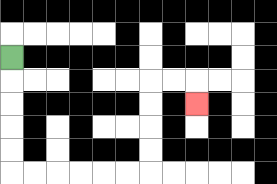{'start': '[0, 2]', 'end': '[8, 4]', 'path_directions': 'D,D,D,D,D,R,R,R,R,R,R,U,U,U,U,R,R,D', 'path_coordinates': '[[0, 2], [0, 3], [0, 4], [0, 5], [0, 6], [0, 7], [1, 7], [2, 7], [3, 7], [4, 7], [5, 7], [6, 7], [6, 6], [6, 5], [6, 4], [6, 3], [7, 3], [8, 3], [8, 4]]'}